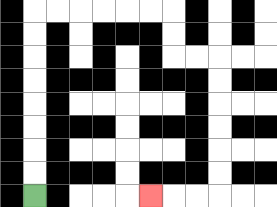{'start': '[1, 8]', 'end': '[6, 8]', 'path_directions': 'U,U,U,U,U,U,U,U,R,R,R,R,R,R,D,D,R,R,D,D,D,D,D,D,L,L,L', 'path_coordinates': '[[1, 8], [1, 7], [1, 6], [1, 5], [1, 4], [1, 3], [1, 2], [1, 1], [1, 0], [2, 0], [3, 0], [4, 0], [5, 0], [6, 0], [7, 0], [7, 1], [7, 2], [8, 2], [9, 2], [9, 3], [9, 4], [9, 5], [9, 6], [9, 7], [9, 8], [8, 8], [7, 8], [6, 8]]'}